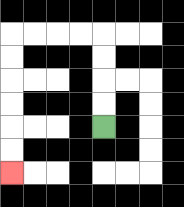{'start': '[4, 5]', 'end': '[0, 7]', 'path_directions': 'U,U,U,U,L,L,L,L,D,D,D,D,D,D', 'path_coordinates': '[[4, 5], [4, 4], [4, 3], [4, 2], [4, 1], [3, 1], [2, 1], [1, 1], [0, 1], [0, 2], [0, 3], [0, 4], [0, 5], [0, 6], [0, 7]]'}